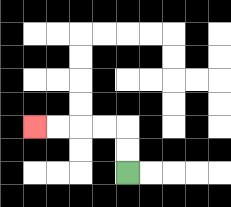{'start': '[5, 7]', 'end': '[1, 5]', 'path_directions': 'U,U,L,L,L,L', 'path_coordinates': '[[5, 7], [5, 6], [5, 5], [4, 5], [3, 5], [2, 5], [1, 5]]'}